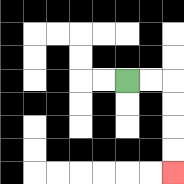{'start': '[5, 3]', 'end': '[7, 7]', 'path_directions': 'R,R,D,D,D,D', 'path_coordinates': '[[5, 3], [6, 3], [7, 3], [7, 4], [7, 5], [7, 6], [7, 7]]'}